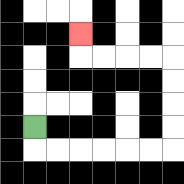{'start': '[1, 5]', 'end': '[3, 1]', 'path_directions': 'D,R,R,R,R,R,R,U,U,U,U,L,L,L,L,U', 'path_coordinates': '[[1, 5], [1, 6], [2, 6], [3, 6], [4, 6], [5, 6], [6, 6], [7, 6], [7, 5], [7, 4], [7, 3], [7, 2], [6, 2], [5, 2], [4, 2], [3, 2], [3, 1]]'}